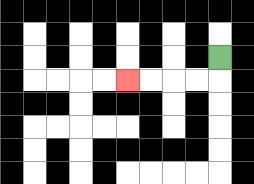{'start': '[9, 2]', 'end': '[5, 3]', 'path_directions': 'D,L,L,L,L', 'path_coordinates': '[[9, 2], [9, 3], [8, 3], [7, 3], [6, 3], [5, 3]]'}